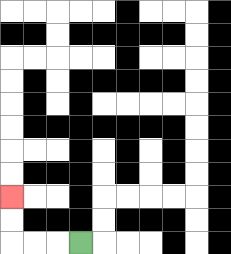{'start': '[3, 10]', 'end': '[0, 8]', 'path_directions': 'L,L,L,U,U', 'path_coordinates': '[[3, 10], [2, 10], [1, 10], [0, 10], [0, 9], [0, 8]]'}